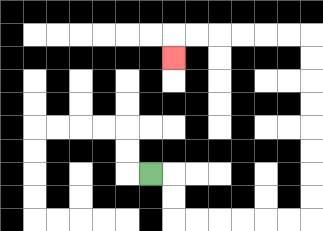{'start': '[6, 7]', 'end': '[7, 2]', 'path_directions': 'R,D,D,R,R,R,R,R,R,U,U,U,U,U,U,U,U,L,L,L,L,L,L,D', 'path_coordinates': '[[6, 7], [7, 7], [7, 8], [7, 9], [8, 9], [9, 9], [10, 9], [11, 9], [12, 9], [13, 9], [13, 8], [13, 7], [13, 6], [13, 5], [13, 4], [13, 3], [13, 2], [13, 1], [12, 1], [11, 1], [10, 1], [9, 1], [8, 1], [7, 1], [7, 2]]'}